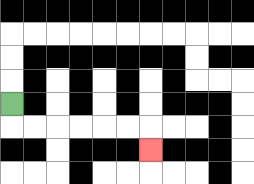{'start': '[0, 4]', 'end': '[6, 6]', 'path_directions': 'D,R,R,R,R,R,R,D', 'path_coordinates': '[[0, 4], [0, 5], [1, 5], [2, 5], [3, 5], [4, 5], [5, 5], [6, 5], [6, 6]]'}